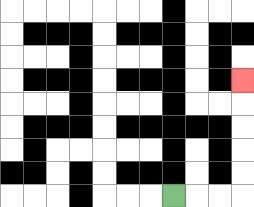{'start': '[7, 8]', 'end': '[10, 3]', 'path_directions': 'R,R,R,U,U,U,U,U', 'path_coordinates': '[[7, 8], [8, 8], [9, 8], [10, 8], [10, 7], [10, 6], [10, 5], [10, 4], [10, 3]]'}